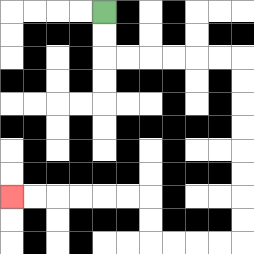{'start': '[4, 0]', 'end': '[0, 8]', 'path_directions': 'D,D,R,R,R,R,R,R,D,D,D,D,D,D,D,D,L,L,L,L,U,U,L,L,L,L,L,L', 'path_coordinates': '[[4, 0], [4, 1], [4, 2], [5, 2], [6, 2], [7, 2], [8, 2], [9, 2], [10, 2], [10, 3], [10, 4], [10, 5], [10, 6], [10, 7], [10, 8], [10, 9], [10, 10], [9, 10], [8, 10], [7, 10], [6, 10], [6, 9], [6, 8], [5, 8], [4, 8], [3, 8], [2, 8], [1, 8], [0, 8]]'}